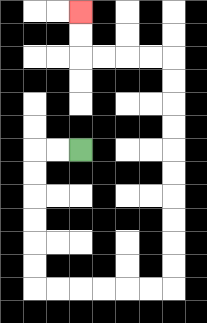{'start': '[3, 6]', 'end': '[3, 0]', 'path_directions': 'L,L,D,D,D,D,D,D,R,R,R,R,R,R,U,U,U,U,U,U,U,U,U,U,L,L,L,L,U,U', 'path_coordinates': '[[3, 6], [2, 6], [1, 6], [1, 7], [1, 8], [1, 9], [1, 10], [1, 11], [1, 12], [2, 12], [3, 12], [4, 12], [5, 12], [6, 12], [7, 12], [7, 11], [7, 10], [7, 9], [7, 8], [7, 7], [7, 6], [7, 5], [7, 4], [7, 3], [7, 2], [6, 2], [5, 2], [4, 2], [3, 2], [3, 1], [3, 0]]'}